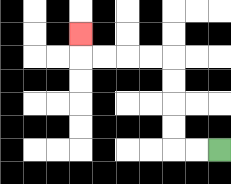{'start': '[9, 6]', 'end': '[3, 1]', 'path_directions': 'L,L,U,U,U,U,L,L,L,L,U', 'path_coordinates': '[[9, 6], [8, 6], [7, 6], [7, 5], [7, 4], [7, 3], [7, 2], [6, 2], [5, 2], [4, 2], [3, 2], [3, 1]]'}